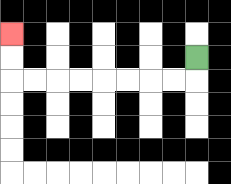{'start': '[8, 2]', 'end': '[0, 1]', 'path_directions': 'D,L,L,L,L,L,L,L,L,U,U', 'path_coordinates': '[[8, 2], [8, 3], [7, 3], [6, 3], [5, 3], [4, 3], [3, 3], [2, 3], [1, 3], [0, 3], [0, 2], [0, 1]]'}